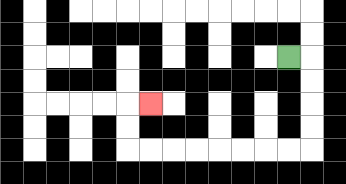{'start': '[12, 2]', 'end': '[6, 4]', 'path_directions': 'R,D,D,D,D,L,L,L,L,L,L,L,L,U,U,R', 'path_coordinates': '[[12, 2], [13, 2], [13, 3], [13, 4], [13, 5], [13, 6], [12, 6], [11, 6], [10, 6], [9, 6], [8, 6], [7, 6], [6, 6], [5, 6], [5, 5], [5, 4], [6, 4]]'}